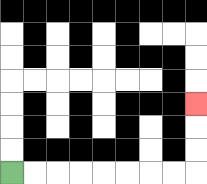{'start': '[0, 7]', 'end': '[8, 4]', 'path_directions': 'R,R,R,R,R,R,R,R,U,U,U', 'path_coordinates': '[[0, 7], [1, 7], [2, 7], [3, 7], [4, 7], [5, 7], [6, 7], [7, 7], [8, 7], [8, 6], [8, 5], [8, 4]]'}